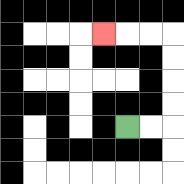{'start': '[5, 5]', 'end': '[4, 1]', 'path_directions': 'R,R,U,U,U,U,L,L,L', 'path_coordinates': '[[5, 5], [6, 5], [7, 5], [7, 4], [7, 3], [7, 2], [7, 1], [6, 1], [5, 1], [4, 1]]'}